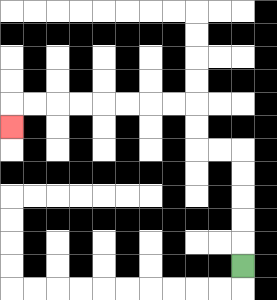{'start': '[10, 11]', 'end': '[0, 5]', 'path_directions': 'U,U,U,U,U,L,L,U,U,L,L,L,L,L,L,L,L,D', 'path_coordinates': '[[10, 11], [10, 10], [10, 9], [10, 8], [10, 7], [10, 6], [9, 6], [8, 6], [8, 5], [8, 4], [7, 4], [6, 4], [5, 4], [4, 4], [3, 4], [2, 4], [1, 4], [0, 4], [0, 5]]'}